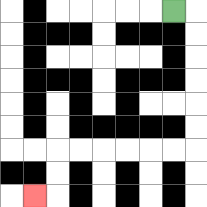{'start': '[7, 0]', 'end': '[1, 8]', 'path_directions': 'R,D,D,D,D,D,D,L,L,L,L,L,L,D,D,L', 'path_coordinates': '[[7, 0], [8, 0], [8, 1], [8, 2], [8, 3], [8, 4], [8, 5], [8, 6], [7, 6], [6, 6], [5, 6], [4, 6], [3, 6], [2, 6], [2, 7], [2, 8], [1, 8]]'}